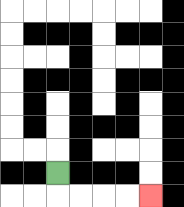{'start': '[2, 7]', 'end': '[6, 8]', 'path_directions': 'D,R,R,R,R', 'path_coordinates': '[[2, 7], [2, 8], [3, 8], [4, 8], [5, 8], [6, 8]]'}